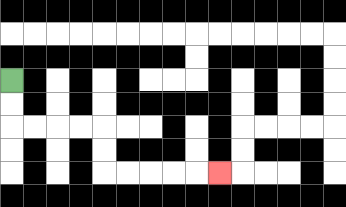{'start': '[0, 3]', 'end': '[9, 7]', 'path_directions': 'D,D,R,R,R,R,D,D,R,R,R,R,R', 'path_coordinates': '[[0, 3], [0, 4], [0, 5], [1, 5], [2, 5], [3, 5], [4, 5], [4, 6], [4, 7], [5, 7], [6, 7], [7, 7], [8, 7], [9, 7]]'}